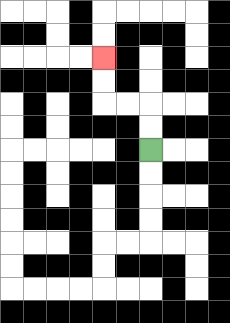{'start': '[6, 6]', 'end': '[4, 2]', 'path_directions': 'U,U,L,L,U,U', 'path_coordinates': '[[6, 6], [6, 5], [6, 4], [5, 4], [4, 4], [4, 3], [4, 2]]'}